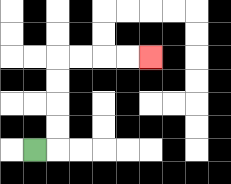{'start': '[1, 6]', 'end': '[6, 2]', 'path_directions': 'R,U,U,U,U,R,R,R,R', 'path_coordinates': '[[1, 6], [2, 6], [2, 5], [2, 4], [2, 3], [2, 2], [3, 2], [4, 2], [5, 2], [6, 2]]'}